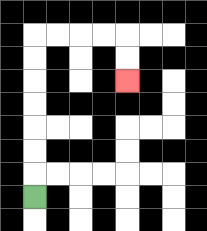{'start': '[1, 8]', 'end': '[5, 3]', 'path_directions': 'U,U,U,U,U,U,U,R,R,R,R,D,D', 'path_coordinates': '[[1, 8], [1, 7], [1, 6], [1, 5], [1, 4], [1, 3], [1, 2], [1, 1], [2, 1], [3, 1], [4, 1], [5, 1], [5, 2], [5, 3]]'}